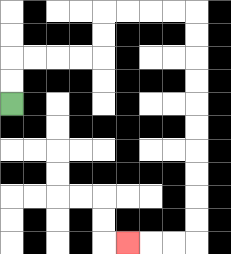{'start': '[0, 4]', 'end': '[5, 10]', 'path_directions': 'U,U,R,R,R,R,U,U,R,R,R,R,D,D,D,D,D,D,D,D,D,D,L,L,L', 'path_coordinates': '[[0, 4], [0, 3], [0, 2], [1, 2], [2, 2], [3, 2], [4, 2], [4, 1], [4, 0], [5, 0], [6, 0], [7, 0], [8, 0], [8, 1], [8, 2], [8, 3], [8, 4], [8, 5], [8, 6], [8, 7], [8, 8], [8, 9], [8, 10], [7, 10], [6, 10], [5, 10]]'}